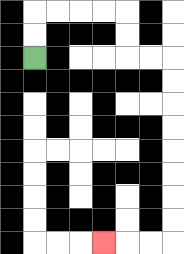{'start': '[1, 2]', 'end': '[4, 10]', 'path_directions': 'U,U,R,R,R,R,D,D,R,R,D,D,D,D,D,D,D,D,L,L,L', 'path_coordinates': '[[1, 2], [1, 1], [1, 0], [2, 0], [3, 0], [4, 0], [5, 0], [5, 1], [5, 2], [6, 2], [7, 2], [7, 3], [7, 4], [7, 5], [7, 6], [7, 7], [7, 8], [7, 9], [7, 10], [6, 10], [5, 10], [4, 10]]'}